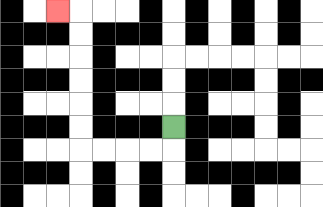{'start': '[7, 5]', 'end': '[2, 0]', 'path_directions': 'D,L,L,L,L,U,U,U,U,U,U,L', 'path_coordinates': '[[7, 5], [7, 6], [6, 6], [5, 6], [4, 6], [3, 6], [3, 5], [3, 4], [3, 3], [3, 2], [3, 1], [3, 0], [2, 0]]'}